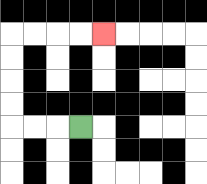{'start': '[3, 5]', 'end': '[4, 1]', 'path_directions': 'L,L,L,U,U,U,U,R,R,R,R', 'path_coordinates': '[[3, 5], [2, 5], [1, 5], [0, 5], [0, 4], [0, 3], [0, 2], [0, 1], [1, 1], [2, 1], [3, 1], [4, 1]]'}